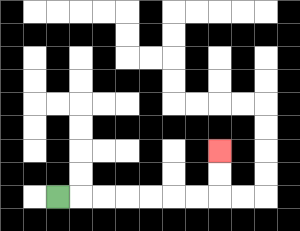{'start': '[2, 8]', 'end': '[9, 6]', 'path_directions': 'R,R,R,R,R,R,R,U,U', 'path_coordinates': '[[2, 8], [3, 8], [4, 8], [5, 8], [6, 8], [7, 8], [8, 8], [9, 8], [9, 7], [9, 6]]'}